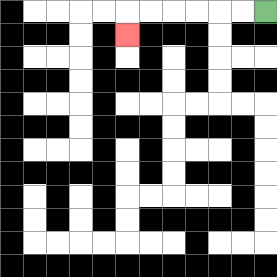{'start': '[11, 0]', 'end': '[5, 1]', 'path_directions': 'L,L,L,L,L,L,D', 'path_coordinates': '[[11, 0], [10, 0], [9, 0], [8, 0], [7, 0], [6, 0], [5, 0], [5, 1]]'}